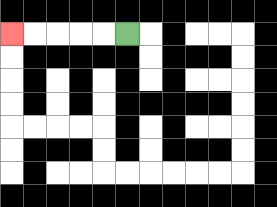{'start': '[5, 1]', 'end': '[0, 1]', 'path_directions': 'L,L,L,L,L', 'path_coordinates': '[[5, 1], [4, 1], [3, 1], [2, 1], [1, 1], [0, 1]]'}